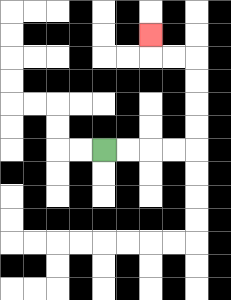{'start': '[4, 6]', 'end': '[6, 1]', 'path_directions': 'R,R,R,R,U,U,U,U,L,L,U', 'path_coordinates': '[[4, 6], [5, 6], [6, 6], [7, 6], [8, 6], [8, 5], [8, 4], [8, 3], [8, 2], [7, 2], [6, 2], [6, 1]]'}